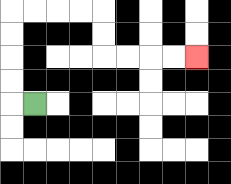{'start': '[1, 4]', 'end': '[8, 2]', 'path_directions': 'L,U,U,U,U,R,R,R,R,D,D,R,R,R,R', 'path_coordinates': '[[1, 4], [0, 4], [0, 3], [0, 2], [0, 1], [0, 0], [1, 0], [2, 0], [3, 0], [4, 0], [4, 1], [4, 2], [5, 2], [6, 2], [7, 2], [8, 2]]'}